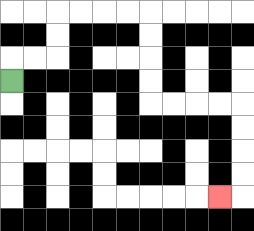{'start': '[0, 3]', 'end': '[9, 8]', 'path_directions': 'U,R,R,U,U,R,R,R,R,D,D,D,D,R,R,R,R,D,D,D,D,L', 'path_coordinates': '[[0, 3], [0, 2], [1, 2], [2, 2], [2, 1], [2, 0], [3, 0], [4, 0], [5, 0], [6, 0], [6, 1], [6, 2], [6, 3], [6, 4], [7, 4], [8, 4], [9, 4], [10, 4], [10, 5], [10, 6], [10, 7], [10, 8], [9, 8]]'}